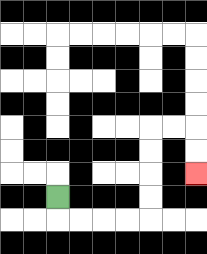{'start': '[2, 8]', 'end': '[8, 7]', 'path_directions': 'D,R,R,R,R,U,U,U,U,R,R,D,D', 'path_coordinates': '[[2, 8], [2, 9], [3, 9], [4, 9], [5, 9], [6, 9], [6, 8], [6, 7], [6, 6], [6, 5], [7, 5], [8, 5], [8, 6], [8, 7]]'}